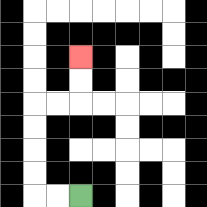{'start': '[3, 8]', 'end': '[3, 2]', 'path_directions': 'L,L,U,U,U,U,R,R,U,U', 'path_coordinates': '[[3, 8], [2, 8], [1, 8], [1, 7], [1, 6], [1, 5], [1, 4], [2, 4], [3, 4], [3, 3], [3, 2]]'}